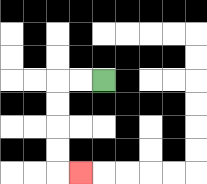{'start': '[4, 3]', 'end': '[3, 7]', 'path_directions': 'L,L,D,D,D,D,R', 'path_coordinates': '[[4, 3], [3, 3], [2, 3], [2, 4], [2, 5], [2, 6], [2, 7], [3, 7]]'}